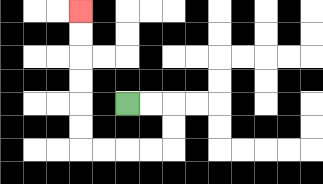{'start': '[5, 4]', 'end': '[3, 0]', 'path_directions': 'R,R,D,D,L,L,L,L,U,U,U,U,U,U', 'path_coordinates': '[[5, 4], [6, 4], [7, 4], [7, 5], [7, 6], [6, 6], [5, 6], [4, 6], [3, 6], [3, 5], [3, 4], [3, 3], [3, 2], [3, 1], [3, 0]]'}